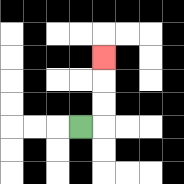{'start': '[3, 5]', 'end': '[4, 2]', 'path_directions': 'R,U,U,U', 'path_coordinates': '[[3, 5], [4, 5], [4, 4], [4, 3], [4, 2]]'}